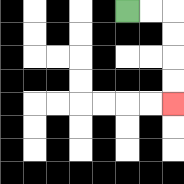{'start': '[5, 0]', 'end': '[7, 4]', 'path_directions': 'R,R,D,D,D,D', 'path_coordinates': '[[5, 0], [6, 0], [7, 0], [7, 1], [7, 2], [7, 3], [7, 4]]'}